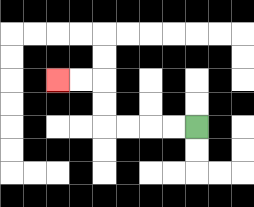{'start': '[8, 5]', 'end': '[2, 3]', 'path_directions': 'L,L,L,L,U,U,L,L', 'path_coordinates': '[[8, 5], [7, 5], [6, 5], [5, 5], [4, 5], [4, 4], [4, 3], [3, 3], [2, 3]]'}